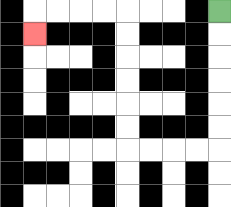{'start': '[9, 0]', 'end': '[1, 1]', 'path_directions': 'D,D,D,D,D,D,L,L,L,L,U,U,U,U,U,U,L,L,L,L,D', 'path_coordinates': '[[9, 0], [9, 1], [9, 2], [9, 3], [9, 4], [9, 5], [9, 6], [8, 6], [7, 6], [6, 6], [5, 6], [5, 5], [5, 4], [5, 3], [5, 2], [5, 1], [5, 0], [4, 0], [3, 0], [2, 0], [1, 0], [1, 1]]'}